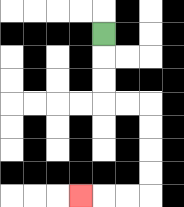{'start': '[4, 1]', 'end': '[3, 8]', 'path_directions': 'D,D,D,R,R,D,D,D,D,L,L,L', 'path_coordinates': '[[4, 1], [4, 2], [4, 3], [4, 4], [5, 4], [6, 4], [6, 5], [6, 6], [6, 7], [6, 8], [5, 8], [4, 8], [3, 8]]'}